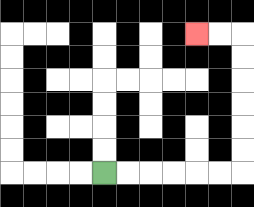{'start': '[4, 7]', 'end': '[8, 1]', 'path_directions': 'R,R,R,R,R,R,U,U,U,U,U,U,L,L', 'path_coordinates': '[[4, 7], [5, 7], [6, 7], [7, 7], [8, 7], [9, 7], [10, 7], [10, 6], [10, 5], [10, 4], [10, 3], [10, 2], [10, 1], [9, 1], [8, 1]]'}